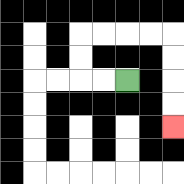{'start': '[5, 3]', 'end': '[7, 5]', 'path_directions': 'L,L,U,U,R,R,R,R,D,D,D,D', 'path_coordinates': '[[5, 3], [4, 3], [3, 3], [3, 2], [3, 1], [4, 1], [5, 1], [6, 1], [7, 1], [7, 2], [7, 3], [7, 4], [7, 5]]'}